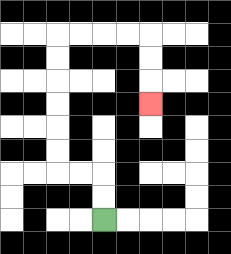{'start': '[4, 9]', 'end': '[6, 4]', 'path_directions': 'U,U,L,L,U,U,U,U,U,U,R,R,R,R,D,D,D', 'path_coordinates': '[[4, 9], [4, 8], [4, 7], [3, 7], [2, 7], [2, 6], [2, 5], [2, 4], [2, 3], [2, 2], [2, 1], [3, 1], [4, 1], [5, 1], [6, 1], [6, 2], [6, 3], [6, 4]]'}